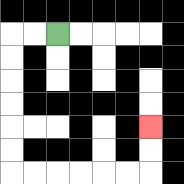{'start': '[2, 1]', 'end': '[6, 5]', 'path_directions': 'L,L,D,D,D,D,D,D,R,R,R,R,R,R,U,U', 'path_coordinates': '[[2, 1], [1, 1], [0, 1], [0, 2], [0, 3], [0, 4], [0, 5], [0, 6], [0, 7], [1, 7], [2, 7], [3, 7], [4, 7], [5, 7], [6, 7], [6, 6], [6, 5]]'}